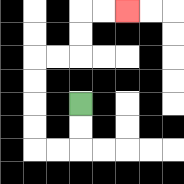{'start': '[3, 4]', 'end': '[5, 0]', 'path_directions': 'D,D,L,L,U,U,U,U,R,R,U,U,R,R', 'path_coordinates': '[[3, 4], [3, 5], [3, 6], [2, 6], [1, 6], [1, 5], [1, 4], [1, 3], [1, 2], [2, 2], [3, 2], [3, 1], [3, 0], [4, 0], [5, 0]]'}